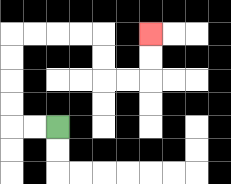{'start': '[2, 5]', 'end': '[6, 1]', 'path_directions': 'L,L,U,U,U,U,R,R,R,R,D,D,R,R,U,U', 'path_coordinates': '[[2, 5], [1, 5], [0, 5], [0, 4], [0, 3], [0, 2], [0, 1], [1, 1], [2, 1], [3, 1], [4, 1], [4, 2], [4, 3], [5, 3], [6, 3], [6, 2], [6, 1]]'}